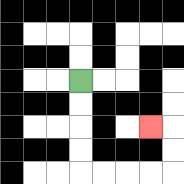{'start': '[3, 3]', 'end': '[6, 5]', 'path_directions': 'D,D,D,D,R,R,R,R,U,U,L', 'path_coordinates': '[[3, 3], [3, 4], [3, 5], [3, 6], [3, 7], [4, 7], [5, 7], [6, 7], [7, 7], [7, 6], [7, 5], [6, 5]]'}